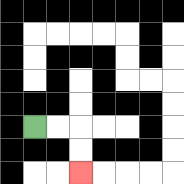{'start': '[1, 5]', 'end': '[3, 7]', 'path_directions': 'R,R,D,D', 'path_coordinates': '[[1, 5], [2, 5], [3, 5], [3, 6], [3, 7]]'}